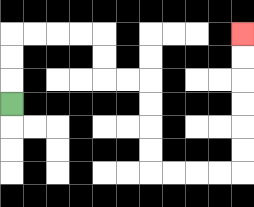{'start': '[0, 4]', 'end': '[10, 1]', 'path_directions': 'U,U,U,R,R,R,R,D,D,R,R,D,D,D,D,R,R,R,R,U,U,U,U,U,U', 'path_coordinates': '[[0, 4], [0, 3], [0, 2], [0, 1], [1, 1], [2, 1], [3, 1], [4, 1], [4, 2], [4, 3], [5, 3], [6, 3], [6, 4], [6, 5], [6, 6], [6, 7], [7, 7], [8, 7], [9, 7], [10, 7], [10, 6], [10, 5], [10, 4], [10, 3], [10, 2], [10, 1]]'}